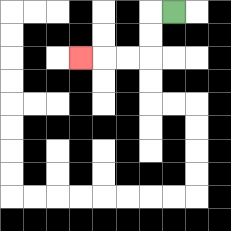{'start': '[7, 0]', 'end': '[3, 2]', 'path_directions': 'L,D,D,L,L,L', 'path_coordinates': '[[7, 0], [6, 0], [6, 1], [6, 2], [5, 2], [4, 2], [3, 2]]'}